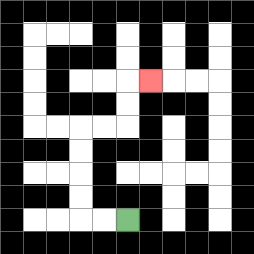{'start': '[5, 9]', 'end': '[6, 3]', 'path_directions': 'L,L,U,U,U,U,R,R,U,U,R', 'path_coordinates': '[[5, 9], [4, 9], [3, 9], [3, 8], [3, 7], [3, 6], [3, 5], [4, 5], [5, 5], [5, 4], [5, 3], [6, 3]]'}